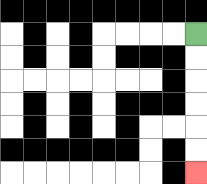{'start': '[8, 1]', 'end': '[8, 7]', 'path_directions': 'D,D,D,D,D,D', 'path_coordinates': '[[8, 1], [8, 2], [8, 3], [8, 4], [8, 5], [8, 6], [8, 7]]'}